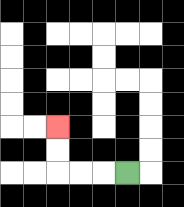{'start': '[5, 7]', 'end': '[2, 5]', 'path_directions': 'L,L,L,U,U', 'path_coordinates': '[[5, 7], [4, 7], [3, 7], [2, 7], [2, 6], [2, 5]]'}